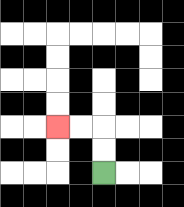{'start': '[4, 7]', 'end': '[2, 5]', 'path_directions': 'U,U,L,L', 'path_coordinates': '[[4, 7], [4, 6], [4, 5], [3, 5], [2, 5]]'}